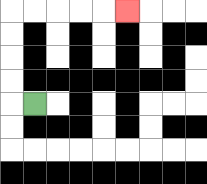{'start': '[1, 4]', 'end': '[5, 0]', 'path_directions': 'L,U,U,U,U,R,R,R,R,R', 'path_coordinates': '[[1, 4], [0, 4], [0, 3], [0, 2], [0, 1], [0, 0], [1, 0], [2, 0], [3, 0], [4, 0], [5, 0]]'}